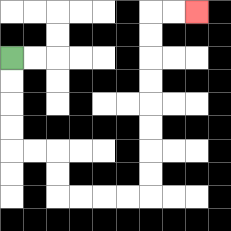{'start': '[0, 2]', 'end': '[8, 0]', 'path_directions': 'D,D,D,D,R,R,D,D,R,R,R,R,U,U,U,U,U,U,U,U,R,R', 'path_coordinates': '[[0, 2], [0, 3], [0, 4], [0, 5], [0, 6], [1, 6], [2, 6], [2, 7], [2, 8], [3, 8], [4, 8], [5, 8], [6, 8], [6, 7], [6, 6], [6, 5], [6, 4], [6, 3], [6, 2], [6, 1], [6, 0], [7, 0], [8, 0]]'}